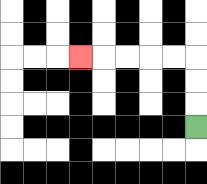{'start': '[8, 5]', 'end': '[3, 2]', 'path_directions': 'U,U,U,L,L,L,L,L', 'path_coordinates': '[[8, 5], [8, 4], [8, 3], [8, 2], [7, 2], [6, 2], [5, 2], [4, 2], [3, 2]]'}